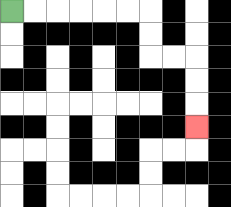{'start': '[0, 0]', 'end': '[8, 5]', 'path_directions': 'R,R,R,R,R,R,D,D,R,R,D,D,D', 'path_coordinates': '[[0, 0], [1, 0], [2, 0], [3, 0], [4, 0], [5, 0], [6, 0], [6, 1], [6, 2], [7, 2], [8, 2], [8, 3], [8, 4], [8, 5]]'}